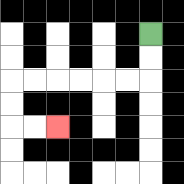{'start': '[6, 1]', 'end': '[2, 5]', 'path_directions': 'D,D,L,L,L,L,L,L,D,D,R,R', 'path_coordinates': '[[6, 1], [6, 2], [6, 3], [5, 3], [4, 3], [3, 3], [2, 3], [1, 3], [0, 3], [0, 4], [0, 5], [1, 5], [2, 5]]'}